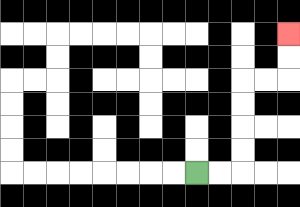{'start': '[8, 7]', 'end': '[12, 1]', 'path_directions': 'R,R,U,U,U,U,R,R,U,U', 'path_coordinates': '[[8, 7], [9, 7], [10, 7], [10, 6], [10, 5], [10, 4], [10, 3], [11, 3], [12, 3], [12, 2], [12, 1]]'}